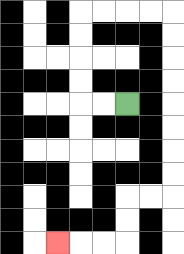{'start': '[5, 4]', 'end': '[2, 10]', 'path_directions': 'L,L,U,U,U,U,R,R,R,R,D,D,D,D,D,D,D,D,L,L,D,D,L,L,L', 'path_coordinates': '[[5, 4], [4, 4], [3, 4], [3, 3], [3, 2], [3, 1], [3, 0], [4, 0], [5, 0], [6, 0], [7, 0], [7, 1], [7, 2], [7, 3], [7, 4], [7, 5], [7, 6], [7, 7], [7, 8], [6, 8], [5, 8], [5, 9], [5, 10], [4, 10], [3, 10], [2, 10]]'}